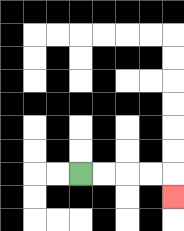{'start': '[3, 7]', 'end': '[7, 8]', 'path_directions': 'R,R,R,R,D', 'path_coordinates': '[[3, 7], [4, 7], [5, 7], [6, 7], [7, 7], [7, 8]]'}